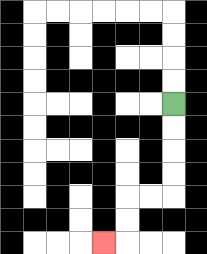{'start': '[7, 4]', 'end': '[4, 10]', 'path_directions': 'D,D,D,D,L,L,D,D,L', 'path_coordinates': '[[7, 4], [7, 5], [7, 6], [7, 7], [7, 8], [6, 8], [5, 8], [5, 9], [5, 10], [4, 10]]'}